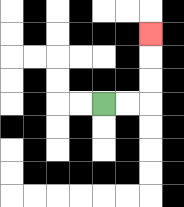{'start': '[4, 4]', 'end': '[6, 1]', 'path_directions': 'R,R,U,U,U', 'path_coordinates': '[[4, 4], [5, 4], [6, 4], [6, 3], [6, 2], [6, 1]]'}